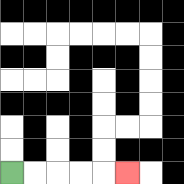{'start': '[0, 7]', 'end': '[5, 7]', 'path_directions': 'R,R,R,R,R', 'path_coordinates': '[[0, 7], [1, 7], [2, 7], [3, 7], [4, 7], [5, 7]]'}